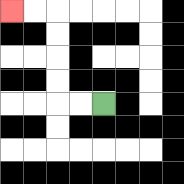{'start': '[4, 4]', 'end': '[0, 0]', 'path_directions': 'L,L,U,U,U,U,L,L', 'path_coordinates': '[[4, 4], [3, 4], [2, 4], [2, 3], [2, 2], [2, 1], [2, 0], [1, 0], [0, 0]]'}